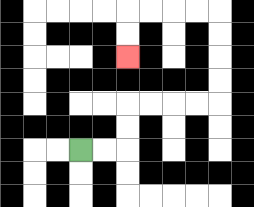{'start': '[3, 6]', 'end': '[5, 2]', 'path_directions': 'R,R,U,U,R,R,R,R,U,U,U,U,L,L,L,L,D,D', 'path_coordinates': '[[3, 6], [4, 6], [5, 6], [5, 5], [5, 4], [6, 4], [7, 4], [8, 4], [9, 4], [9, 3], [9, 2], [9, 1], [9, 0], [8, 0], [7, 0], [6, 0], [5, 0], [5, 1], [5, 2]]'}